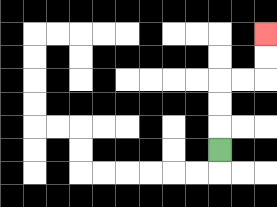{'start': '[9, 6]', 'end': '[11, 1]', 'path_directions': 'U,U,U,R,R,U,U', 'path_coordinates': '[[9, 6], [9, 5], [9, 4], [9, 3], [10, 3], [11, 3], [11, 2], [11, 1]]'}